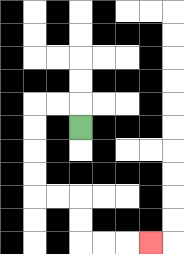{'start': '[3, 5]', 'end': '[6, 10]', 'path_directions': 'U,L,L,D,D,D,D,R,R,D,D,R,R,R', 'path_coordinates': '[[3, 5], [3, 4], [2, 4], [1, 4], [1, 5], [1, 6], [1, 7], [1, 8], [2, 8], [3, 8], [3, 9], [3, 10], [4, 10], [5, 10], [6, 10]]'}